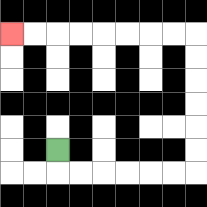{'start': '[2, 6]', 'end': '[0, 1]', 'path_directions': 'D,R,R,R,R,R,R,U,U,U,U,U,U,L,L,L,L,L,L,L,L', 'path_coordinates': '[[2, 6], [2, 7], [3, 7], [4, 7], [5, 7], [6, 7], [7, 7], [8, 7], [8, 6], [8, 5], [8, 4], [8, 3], [8, 2], [8, 1], [7, 1], [6, 1], [5, 1], [4, 1], [3, 1], [2, 1], [1, 1], [0, 1]]'}